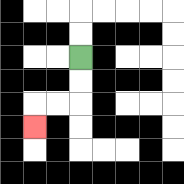{'start': '[3, 2]', 'end': '[1, 5]', 'path_directions': 'D,D,L,L,D', 'path_coordinates': '[[3, 2], [3, 3], [3, 4], [2, 4], [1, 4], [1, 5]]'}